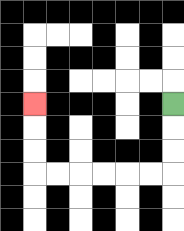{'start': '[7, 4]', 'end': '[1, 4]', 'path_directions': 'D,D,D,L,L,L,L,L,L,U,U,U', 'path_coordinates': '[[7, 4], [7, 5], [7, 6], [7, 7], [6, 7], [5, 7], [4, 7], [3, 7], [2, 7], [1, 7], [1, 6], [1, 5], [1, 4]]'}